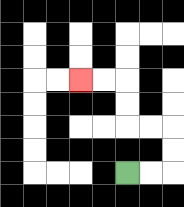{'start': '[5, 7]', 'end': '[3, 3]', 'path_directions': 'R,R,U,U,L,L,U,U,L,L', 'path_coordinates': '[[5, 7], [6, 7], [7, 7], [7, 6], [7, 5], [6, 5], [5, 5], [5, 4], [5, 3], [4, 3], [3, 3]]'}